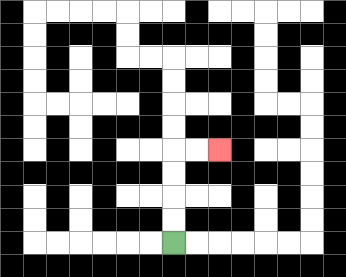{'start': '[7, 10]', 'end': '[9, 6]', 'path_directions': 'U,U,U,U,R,R', 'path_coordinates': '[[7, 10], [7, 9], [7, 8], [7, 7], [7, 6], [8, 6], [9, 6]]'}